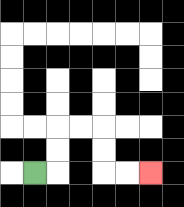{'start': '[1, 7]', 'end': '[6, 7]', 'path_directions': 'R,U,U,R,R,D,D,R,R', 'path_coordinates': '[[1, 7], [2, 7], [2, 6], [2, 5], [3, 5], [4, 5], [4, 6], [4, 7], [5, 7], [6, 7]]'}